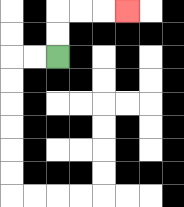{'start': '[2, 2]', 'end': '[5, 0]', 'path_directions': 'U,U,R,R,R', 'path_coordinates': '[[2, 2], [2, 1], [2, 0], [3, 0], [4, 0], [5, 0]]'}